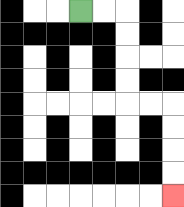{'start': '[3, 0]', 'end': '[7, 8]', 'path_directions': 'R,R,D,D,D,D,R,R,D,D,D,D', 'path_coordinates': '[[3, 0], [4, 0], [5, 0], [5, 1], [5, 2], [5, 3], [5, 4], [6, 4], [7, 4], [7, 5], [7, 6], [7, 7], [7, 8]]'}